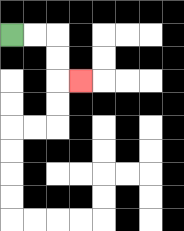{'start': '[0, 1]', 'end': '[3, 3]', 'path_directions': 'R,R,D,D,R', 'path_coordinates': '[[0, 1], [1, 1], [2, 1], [2, 2], [2, 3], [3, 3]]'}